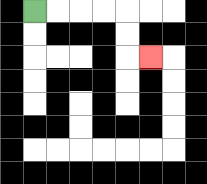{'start': '[1, 0]', 'end': '[6, 2]', 'path_directions': 'R,R,R,R,D,D,R', 'path_coordinates': '[[1, 0], [2, 0], [3, 0], [4, 0], [5, 0], [5, 1], [5, 2], [6, 2]]'}